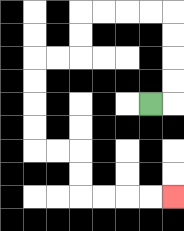{'start': '[6, 4]', 'end': '[7, 8]', 'path_directions': 'R,U,U,U,U,L,L,L,L,D,D,L,L,D,D,D,D,R,R,D,D,R,R,R,R', 'path_coordinates': '[[6, 4], [7, 4], [7, 3], [7, 2], [7, 1], [7, 0], [6, 0], [5, 0], [4, 0], [3, 0], [3, 1], [3, 2], [2, 2], [1, 2], [1, 3], [1, 4], [1, 5], [1, 6], [2, 6], [3, 6], [3, 7], [3, 8], [4, 8], [5, 8], [6, 8], [7, 8]]'}